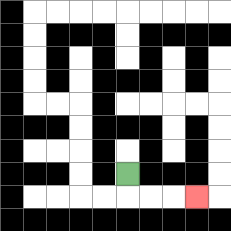{'start': '[5, 7]', 'end': '[8, 8]', 'path_directions': 'D,R,R,R', 'path_coordinates': '[[5, 7], [5, 8], [6, 8], [7, 8], [8, 8]]'}